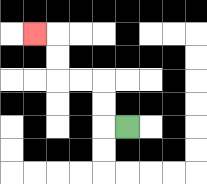{'start': '[5, 5]', 'end': '[1, 1]', 'path_directions': 'L,U,U,L,L,U,U,L', 'path_coordinates': '[[5, 5], [4, 5], [4, 4], [4, 3], [3, 3], [2, 3], [2, 2], [2, 1], [1, 1]]'}